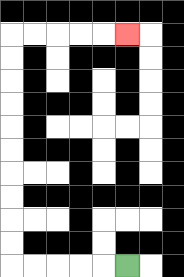{'start': '[5, 11]', 'end': '[5, 1]', 'path_directions': 'L,L,L,L,L,U,U,U,U,U,U,U,U,U,U,R,R,R,R,R', 'path_coordinates': '[[5, 11], [4, 11], [3, 11], [2, 11], [1, 11], [0, 11], [0, 10], [0, 9], [0, 8], [0, 7], [0, 6], [0, 5], [0, 4], [0, 3], [0, 2], [0, 1], [1, 1], [2, 1], [3, 1], [4, 1], [5, 1]]'}